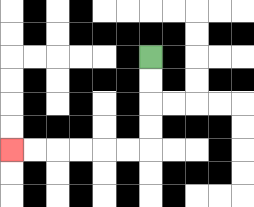{'start': '[6, 2]', 'end': '[0, 6]', 'path_directions': 'D,D,D,D,L,L,L,L,L,L', 'path_coordinates': '[[6, 2], [6, 3], [6, 4], [6, 5], [6, 6], [5, 6], [4, 6], [3, 6], [2, 6], [1, 6], [0, 6]]'}